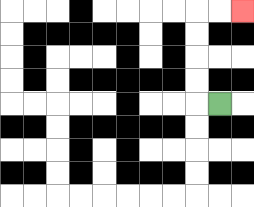{'start': '[9, 4]', 'end': '[10, 0]', 'path_directions': 'L,U,U,U,U,R,R', 'path_coordinates': '[[9, 4], [8, 4], [8, 3], [8, 2], [8, 1], [8, 0], [9, 0], [10, 0]]'}